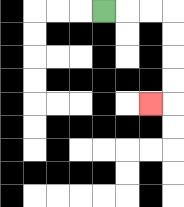{'start': '[4, 0]', 'end': '[6, 4]', 'path_directions': 'R,R,R,D,D,D,D,L', 'path_coordinates': '[[4, 0], [5, 0], [6, 0], [7, 0], [7, 1], [7, 2], [7, 3], [7, 4], [6, 4]]'}